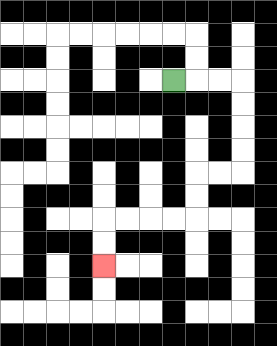{'start': '[7, 3]', 'end': '[4, 11]', 'path_directions': 'R,R,R,D,D,D,D,L,L,D,D,L,L,L,L,D,D', 'path_coordinates': '[[7, 3], [8, 3], [9, 3], [10, 3], [10, 4], [10, 5], [10, 6], [10, 7], [9, 7], [8, 7], [8, 8], [8, 9], [7, 9], [6, 9], [5, 9], [4, 9], [4, 10], [4, 11]]'}